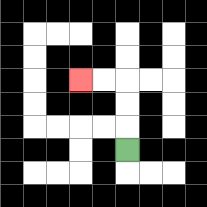{'start': '[5, 6]', 'end': '[3, 3]', 'path_directions': 'U,U,U,L,L', 'path_coordinates': '[[5, 6], [5, 5], [5, 4], [5, 3], [4, 3], [3, 3]]'}